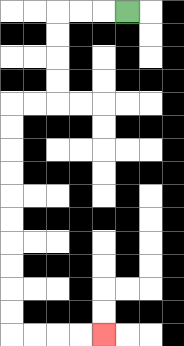{'start': '[5, 0]', 'end': '[4, 14]', 'path_directions': 'L,L,L,D,D,D,D,L,L,D,D,D,D,D,D,D,D,D,D,R,R,R,R', 'path_coordinates': '[[5, 0], [4, 0], [3, 0], [2, 0], [2, 1], [2, 2], [2, 3], [2, 4], [1, 4], [0, 4], [0, 5], [0, 6], [0, 7], [0, 8], [0, 9], [0, 10], [0, 11], [0, 12], [0, 13], [0, 14], [1, 14], [2, 14], [3, 14], [4, 14]]'}